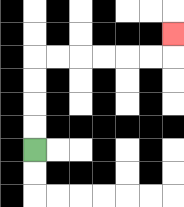{'start': '[1, 6]', 'end': '[7, 1]', 'path_directions': 'U,U,U,U,R,R,R,R,R,R,U', 'path_coordinates': '[[1, 6], [1, 5], [1, 4], [1, 3], [1, 2], [2, 2], [3, 2], [4, 2], [5, 2], [6, 2], [7, 2], [7, 1]]'}